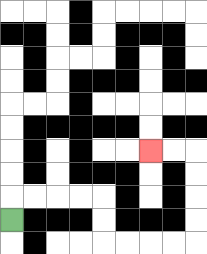{'start': '[0, 9]', 'end': '[6, 6]', 'path_directions': 'U,R,R,R,R,D,D,R,R,R,R,U,U,U,U,L,L', 'path_coordinates': '[[0, 9], [0, 8], [1, 8], [2, 8], [3, 8], [4, 8], [4, 9], [4, 10], [5, 10], [6, 10], [7, 10], [8, 10], [8, 9], [8, 8], [8, 7], [8, 6], [7, 6], [6, 6]]'}